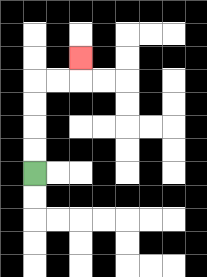{'start': '[1, 7]', 'end': '[3, 2]', 'path_directions': 'U,U,U,U,R,R,U', 'path_coordinates': '[[1, 7], [1, 6], [1, 5], [1, 4], [1, 3], [2, 3], [3, 3], [3, 2]]'}